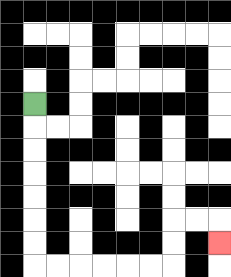{'start': '[1, 4]', 'end': '[9, 10]', 'path_directions': 'D,D,D,D,D,D,D,R,R,R,R,R,R,U,U,R,R,D', 'path_coordinates': '[[1, 4], [1, 5], [1, 6], [1, 7], [1, 8], [1, 9], [1, 10], [1, 11], [2, 11], [3, 11], [4, 11], [5, 11], [6, 11], [7, 11], [7, 10], [7, 9], [8, 9], [9, 9], [9, 10]]'}